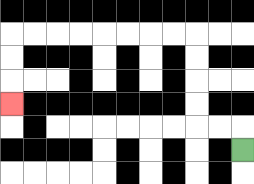{'start': '[10, 6]', 'end': '[0, 4]', 'path_directions': 'U,L,L,U,U,U,U,L,L,L,L,L,L,L,L,D,D,D', 'path_coordinates': '[[10, 6], [10, 5], [9, 5], [8, 5], [8, 4], [8, 3], [8, 2], [8, 1], [7, 1], [6, 1], [5, 1], [4, 1], [3, 1], [2, 1], [1, 1], [0, 1], [0, 2], [0, 3], [0, 4]]'}